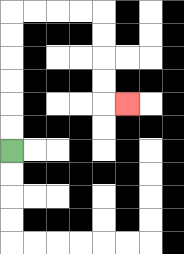{'start': '[0, 6]', 'end': '[5, 4]', 'path_directions': 'U,U,U,U,U,U,R,R,R,R,D,D,D,D,R', 'path_coordinates': '[[0, 6], [0, 5], [0, 4], [0, 3], [0, 2], [0, 1], [0, 0], [1, 0], [2, 0], [3, 0], [4, 0], [4, 1], [4, 2], [4, 3], [4, 4], [5, 4]]'}